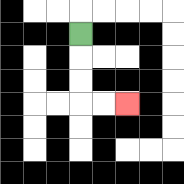{'start': '[3, 1]', 'end': '[5, 4]', 'path_directions': 'D,D,D,R,R', 'path_coordinates': '[[3, 1], [3, 2], [3, 3], [3, 4], [4, 4], [5, 4]]'}